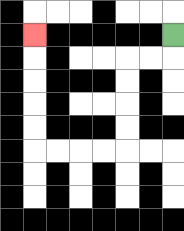{'start': '[7, 1]', 'end': '[1, 1]', 'path_directions': 'D,L,L,D,D,D,D,L,L,L,L,U,U,U,U,U', 'path_coordinates': '[[7, 1], [7, 2], [6, 2], [5, 2], [5, 3], [5, 4], [5, 5], [5, 6], [4, 6], [3, 6], [2, 6], [1, 6], [1, 5], [1, 4], [1, 3], [1, 2], [1, 1]]'}